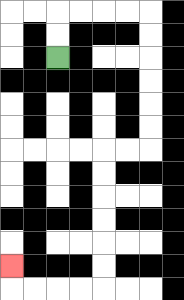{'start': '[2, 2]', 'end': '[0, 11]', 'path_directions': 'U,U,R,R,R,R,D,D,D,D,D,D,L,L,D,D,D,D,D,D,L,L,L,L,U', 'path_coordinates': '[[2, 2], [2, 1], [2, 0], [3, 0], [4, 0], [5, 0], [6, 0], [6, 1], [6, 2], [6, 3], [6, 4], [6, 5], [6, 6], [5, 6], [4, 6], [4, 7], [4, 8], [4, 9], [4, 10], [4, 11], [4, 12], [3, 12], [2, 12], [1, 12], [0, 12], [0, 11]]'}